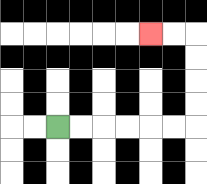{'start': '[2, 5]', 'end': '[6, 1]', 'path_directions': 'R,R,R,R,R,R,U,U,U,U,L,L', 'path_coordinates': '[[2, 5], [3, 5], [4, 5], [5, 5], [6, 5], [7, 5], [8, 5], [8, 4], [8, 3], [8, 2], [8, 1], [7, 1], [6, 1]]'}